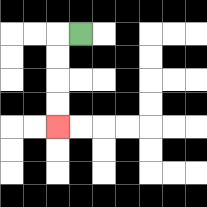{'start': '[3, 1]', 'end': '[2, 5]', 'path_directions': 'L,D,D,D,D', 'path_coordinates': '[[3, 1], [2, 1], [2, 2], [2, 3], [2, 4], [2, 5]]'}